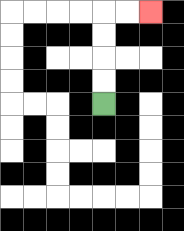{'start': '[4, 4]', 'end': '[6, 0]', 'path_directions': 'U,U,U,U,R,R', 'path_coordinates': '[[4, 4], [4, 3], [4, 2], [4, 1], [4, 0], [5, 0], [6, 0]]'}